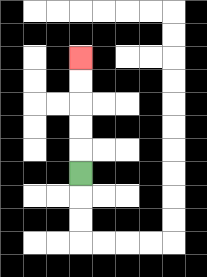{'start': '[3, 7]', 'end': '[3, 2]', 'path_directions': 'U,U,U,U,U', 'path_coordinates': '[[3, 7], [3, 6], [3, 5], [3, 4], [3, 3], [3, 2]]'}